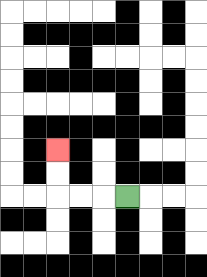{'start': '[5, 8]', 'end': '[2, 6]', 'path_directions': 'L,L,L,U,U', 'path_coordinates': '[[5, 8], [4, 8], [3, 8], [2, 8], [2, 7], [2, 6]]'}